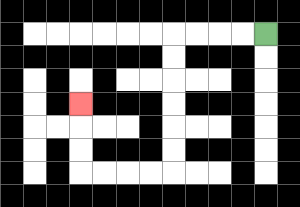{'start': '[11, 1]', 'end': '[3, 4]', 'path_directions': 'L,L,L,L,D,D,D,D,D,D,L,L,L,L,U,U,U', 'path_coordinates': '[[11, 1], [10, 1], [9, 1], [8, 1], [7, 1], [7, 2], [7, 3], [7, 4], [7, 5], [7, 6], [7, 7], [6, 7], [5, 7], [4, 7], [3, 7], [3, 6], [3, 5], [3, 4]]'}